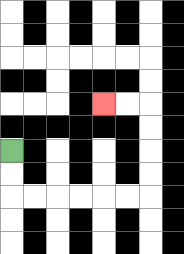{'start': '[0, 6]', 'end': '[4, 4]', 'path_directions': 'D,D,R,R,R,R,R,R,U,U,U,U,L,L', 'path_coordinates': '[[0, 6], [0, 7], [0, 8], [1, 8], [2, 8], [3, 8], [4, 8], [5, 8], [6, 8], [6, 7], [6, 6], [6, 5], [6, 4], [5, 4], [4, 4]]'}